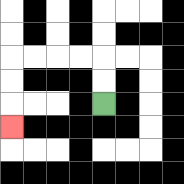{'start': '[4, 4]', 'end': '[0, 5]', 'path_directions': 'U,U,L,L,L,L,D,D,D', 'path_coordinates': '[[4, 4], [4, 3], [4, 2], [3, 2], [2, 2], [1, 2], [0, 2], [0, 3], [0, 4], [0, 5]]'}